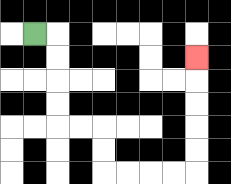{'start': '[1, 1]', 'end': '[8, 2]', 'path_directions': 'R,D,D,D,D,R,R,D,D,R,R,R,R,U,U,U,U,U', 'path_coordinates': '[[1, 1], [2, 1], [2, 2], [2, 3], [2, 4], [2, 5], [3, 5], [4, 5], [4, 6], [4, 7], [5, 7], [6, 7], [7, 7], [8, 7], [8, 6], [8, 5], [8, 4], [8, 3], [8, 2]]'}